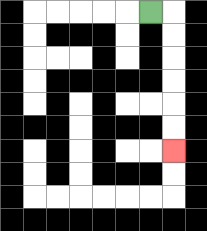{'start': '[6, 0]', 'end': '[7, 6]', 'path_directions': 'R,D,D,D,D,D,D', 'path_coordinates': '[[6, 0], [7, 0], [7, 1], [7, 2], [7, 3], [7, 4], [7, 5], [7, 6]]'}